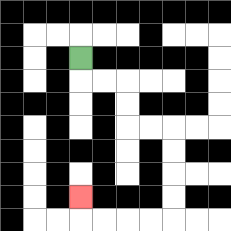{'start': '[3, 2]', 'end': '[3, 8]', 'path_directions': 'D,R,R,D,D,R,R,D,D,D,D,L,L,L,L,U', 'path_coordinates': '[[3, 2], [3, 3], [4, 3], [5, 3], [5, 4], [5, 5], [6, 5], [7, 5], [7, 6], [7, 7], [7, 8], [7, 9], [6, 9], [5, 9], [4, 9], [3, 9], [3, 8]]'}